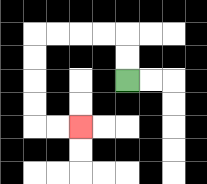{'start': '[5, 3]', 'end': '[3, 5]', 'path_directions': 'U,U,L,L,L,L,D,D,D,D,R,R', 'path_coordinates': '[[5, 3], [5, 2], [5, 1], [4, 1], [3, 1], [2, 1], [1, 1], [1, 2], [1, 3], [1, 4], [1, 5], [2, 5], [3, 5]]'}